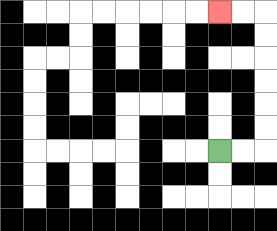{'start': '[9, 6]', 'end': '[9, 0]', 'path_directions': 'R,R,U,U,U,U,U,U,L,L', 'path_coordinates': '[[9, 6], [10, 6], [11, 6], [11, 5], [11, 4], [11, 3], [11, 2], [11, 1], [11, 0], [10, 0], [9, 0]]'}